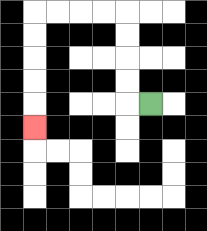{'start': '[6, 4]', 'end': '[1, 5]', 'path_directions': 'L,U,U,U,U,L,L,L,L,D,D,D,D,D', 'path_coordinates': '[[6, 4], [5, 4], [5, 3], [5, 2], [5, 1], [5, 0], [4, 0], [3, 0], [2, 0], [1, 0], [1, 1], [1, 2], [1, 3], [1, 4], [1, 5]]'}